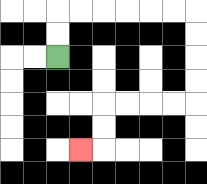{'start': '[2, 2]', 'end': '[3, 6]', 'path_directions': 'U,U,R,R,R,R,R,R,D,D,D,D,L,L,L,L,D,D,L', 'path_coordinates': '[[2, 2], [2, 1], [2, 0], [3, 0], [4, 0], [5, 0], [6, 0], [7, 0], [8, 0], [8, 1], [8, 2], [8, 3], [8, 4], [7, 4], [6, 4], [5, 4], [4, 4], [4, 5], [4, 6], [3, 6]]'}